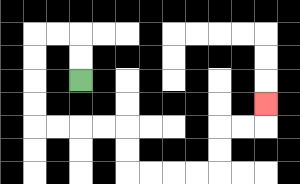{'start': '[3, 3]', 'end': '[11, 4]', 'path_directions': 'U,U,L,L,D,D,D,D,R,R,R,R,D,D,R,R,R,R,U,U,R,R,U', 'path_coordinates': '[[3, 3], [3, 2], [3, 1], [2, 1], [1, 1], [1, 2], [1, 3], [1, 4], [1, 5], [2, 5], [3, 5], [4, 5], [5, 5], [5, 6], [5, 7], [6, 7], [7, 7], [8, 7], [9, 7], [9, 6], [9, 5], [10, 5], [11, 5], [11, 4]]'}